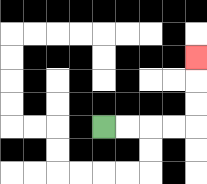{'start': '[4, 5]', 'end': '[8, 2]', 'path_directions': 'R,R,R,R,U,U,U', 'path_coordinates': '[[4, 5], [5, 5], [6, 5], [7, 5], [8, 5], [8, 4], [8, 3], [8, 2]]'}